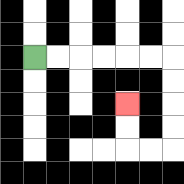{'start': '[1, 2]', 'end': '[5, 4]', 'path_directions': 'R,R,R,R,R,R,D,D,D,D,L,L,U,U', 'path_coordinates': '[[1, 2], [2, 2], [3, 2], [4, 2], [5, 2], [6, 2], [7, 2], [7, 3], [7, 4], [7, 5], [7, 6], [6, 6], [5, 6], [5, 5], [5, 4]]'}